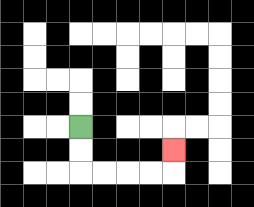{'start': '[3, 5]', 'end': '[7, 6]', 'path_directions': 'D,D,R,R,R,R,U', 'path_coordinates': '[[3, 5], [3, 6], [3, 7], [4, 7], [5, 7], [6, 7], [7, 7], [7, 6]]'}